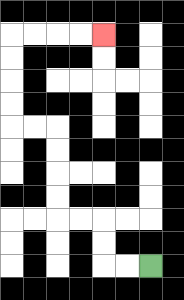{'start': '[6, 11]', 'end': '[4, 1]', 'path_directions': 'L,L,U,U,L,L,U,U,U,U,L,L,U,U,U,U,R,R,R,R', 'path_coordinates': '[[6, 11], [5, 11], [4, 11], [4, 10], [4, 9], [3, 9], [2, 9], [2, 8], [2, 7], [2, 6], [2, 5], [1, 5], [0, 5], [0, 4], [0, 3], [0, 2], [0, 1], [1, 1], [2, 1], [3, 1], [4, 1]]'}